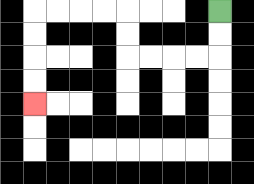{'start': '[9, 0]', 'end': '[1, 4]', 'path_directions': 'D,D,L,L,L,L,U,U,L,L,L,L,D,D,D,D', 'path_coordinates': '[[9, 0], [9, 1], [9, 2], [8, 2], [7, 2], [6, 2], [5, 2], [5, 1], [5, 0], [4, 0], [3, 0], [2, 0], [1, 0], [1, 1], [1, 2], [1, 3], [1, 4]]'}